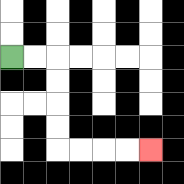{'start': '[0, 2]', 'end': '[6, 6]', 'path_directions': 'R,R,D,D,D,D,R,R,R,R', 'path_coordinates': '[[0, 2], [1, 2], [2, 2], [2, 3], [2, 4], [2, 5], [2, 6], [3, 6], [4, 6], [5, 6], [6, 6]]'}